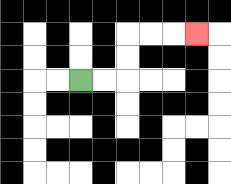{'start': '[3, 3]', 'end': '[8, 1]', 'path_directions': 'R,R,U,U,R,R,R', 'path_coordinates': '[[3, 3], [4, 3], [5, 3], [5, 2], [5, 1], [6, 1], [7, 1], [8, 1]]'}